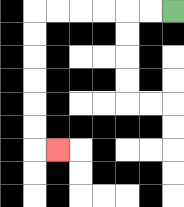{'start': '[7, 0]', 'end': '[2, 6]', 'path_directions': 'L,L,L,L,L,L,D,D,D,D,D,D,R', 'path_coordinates': '[[7, 0], [6, 0], [5, 0], [4, 0], [3, 0], [2, 0], [1, 0], [1, 1], [1, 2], [1, 3], [1, 4], [1, 5], [1, 6], [2, 6]]'}